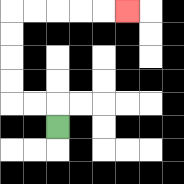{'start': '[2, 5]', 'end': '[5, 0]', 'path_directions': 'U,L,L,U,U,U,U,R,R,R,R,R', 'path_coordinates': '[[2, 5], [2, 4], [1, 4], [0, 4], [0, 3], [0, 2], [0, 1], [0, 0], [1, 0], [2, 0], [3, 0], [4, 0], [5, 0]]'}